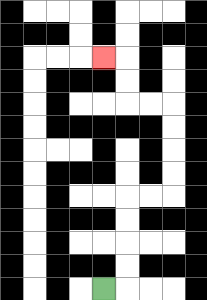{'start': '[4, 12]', 'end': '[4, 2]', 'path_directions': 'R,U,U,U,U,R,R,U,U,U,U,L,L,U,U,L', 'path_coordinates': '[[4, 12], [5, 12], [5, 11], [5, 10], [5, 9], [5, 8], [6, 8], [7, 8], [7, 7], [7, 6], [7, 5], [7, 4], [6, 4], [5, 4], [5, 3], [5, 2], [4, 2]]'}